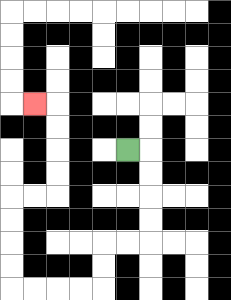{'start': '[5, 6]', 'end': '[1, 4]', 'path_directions': 'R,D,D,D,D,L,L,D,D,L,L,L,L,U,U,U,U,R,R,U,U,U,U,L', 'path_coordinates': '[[5, 6], [6, 6], [6, 7], [6, 8], [6, 9], [6, 10], [5, 10], [4, 10], [4, 11], [4, 12], [3, 12], [2, 12], [1, 12], [0, 12], [0, 11], [0, 10], [0, 9], [0, 8], [1, 8], [2, 8], [2, 7], [2, 6], [2, 5], [2, 4], [1, 4]]'}